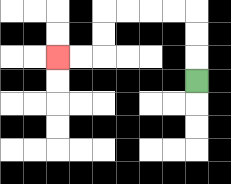{'start': '[8, 3]', 'end': '[2, 2]', 'path_directions': 'U,U,U,L,L,L,L,D,D,L,L', 'path_coordinates': '[[8, 3], [8, 2], [8, 1], [8, 0], [7, 0], [6, 0], [5, 0], [4, 0], [4, 1], [4, 2], [3, 2], [2, 2]]'}